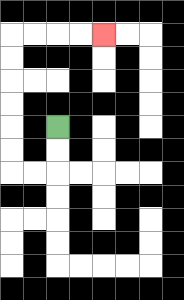{'start': '[2, 5]', 'end': '[4, 1]', 'path_directions': 'D,D,L,L,U,U,U,U,U,U,R,R,R,R', 'path_coordinates': '[[2, 5], [2, 6], [2, 7], [1, 7], [0, 7], [0, 6], [0, 5], [0, 4], [0, 3], [0, 2], [0, 1], [1, 1], [2, 1], [3, 1], [4, 1]]'}